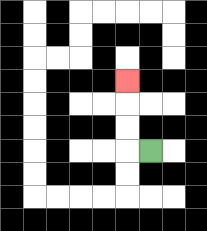{'start': '[6, 6]', 'end': '[5, 3]', 'path_directions': 'L,U,U,U', 'path_coordinates': '[[6, 6], [5, 6], [5, 5], [5, 4], [5, 3]]'}